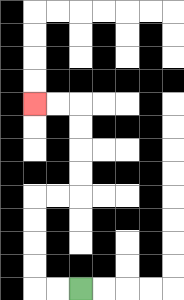{'start': '[3, 12]', 'end': '[1, 4]', 'path_directions': 'L,L,U,U,U,U,R,R,U,U,U,U,L,L', 'path_coordinates': '[[3, 12], [2, 12], [1, 12], [1, 11], [1, 10], [1, 9], [1, 8], [2, 8], [3, 8], [3, 7], [3, 6], [3, 5], [3, 4], [2, 4], [1, 4]]'}